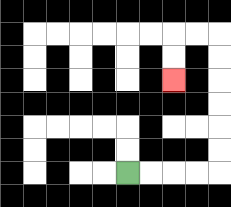{'start': '[5, 7]', 'end': '[7, 3]', 'path_directions': 'R,R,R,R,U,U,U,U,U,U,L,L,D,D', 'path_coordinates': '[[5, 7], [6, 7], [7, 7], [8, 7], [9, 7], [9, 6], [9, 5], [9, 4], [9, 3], [9, 2], [9, 1], [8, 1], [7, 1], [7, 2], [7, 3]]'}